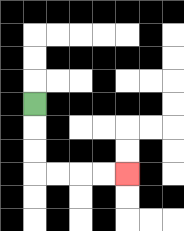{'start': '[1, 4]', 'end': '[5, 7]', 'path_directions': 'D,D,D,R,R,R,R', 'path_coordinates': '[[1, 4], [1, 5], [1, 6], [1, 7], [2, 7], [3, 7], [4, 7], [5, 7]]'}